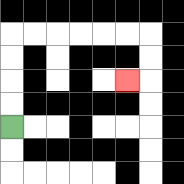{'start': '[0, 5]', 'end': '[5, 3]', 'path_directions': 'U,U,U,U,R,R,R,R,R,R,D,D,L', 'path_coordinates': '[[0, 5], [0, 4], [0, 3], [0, 2], [0, 1], [1, 1], [2, 1], [3, 1], [4, 1], [5, 1], [6, 1], [6, 2], [6, 3], [5, 3]]'}